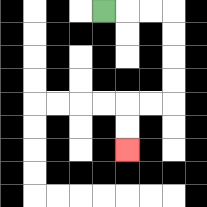{'start': '[4, 0]', 'end': '[5, 6]', 'path_directions': 'R,R,R,D,D,D,D,L,L,D,D', 'path_coordinates': '[[4, 0], [5, 0], [6, 0], [7, 0], [7, 1], [7, 2], [7, 3], [7, 4], [6, 4], [5, 4], [5, 5], [5, 6]]'}